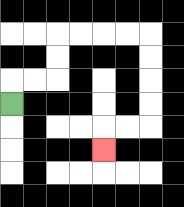{'start': '[0, 4]', 'end': '[4, 6]', 'path_directions': 'U,R,R,U,U,R,R,R,R,D,D,D,D,L,L,D', 'path_coordinates': '[[0, 4], [0, 3], [1, 3], [2, 3], [2, 2], [2, 1], [3, 1], [4, 1], [5, 1], [6, 1], [6, 2], [6, 3], [6, 4], [6, 5], [5, 5], [4, 5], [4, 6]]'}